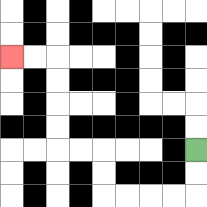{'start': '[8, 6]', 'end': '[0, 2]', 'path_directions': 'D,D,L,L,L,L,U,U,L,L,U,U,U,U,L,L', 'path_coordinates': '[[8, 6], [8, 7], [8, 8], [7, 8], [6, 8], [5, 8], [4, 8], [4, 7], [4, 6], [3, 6], [2, 6], [2, 5], [2, 4], [2, 3], [2, 2], [1, 2], [0, 2]]'}